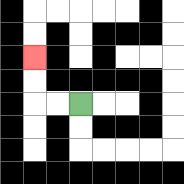{'start': '[3, 4]', 'end': '[1, 2]', 'path_directions': 'L,L,U,U', 'path_coordinates': '[[3, 4], [2, 4], [1, 4], [1, 3], [1, 2]]'}